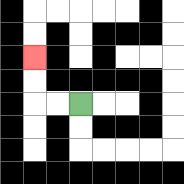{'start': '[3, 4]', 'end': '[1, 2]', 'path_directions': 'L,L,U,U', 'path_coordinates': '[[3, 4], [2, 4], [1, 4], [1, 3], [1, 2]]'}